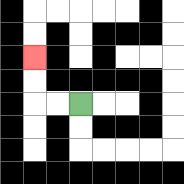{'start': '[3, 4]', 'end': '[1, 2]', 'path_directions': 'L,L,U,U', 'path_coordinates': '[[3, 4], [2, 4], [1, 4], [1, 3], [1, 2]]'}